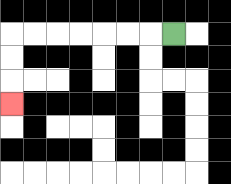{'start': '[7, 1]', 'end': '[0, 4]', 'path_directions': 'L,L,L,L,L,L,L,D,D,D', 'path_coordinates': '[[7, 1], [6, 1], [5, 1], [4, 1], [3, 1], [2, 1], [1, 1], [0, 1], [0, 2], [0, 3], [0, 4]]'}